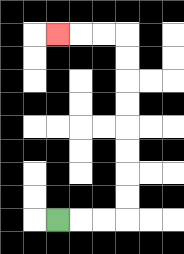{'start': '[2, 9]', 'end': '[2, 1]', 'path_directions': 'R,R,R,U,U,U,U,U,U,U,U,L,L,L', 'path_coordinates': '[[2, 9], [3, 9], [4, 9], [5, 9], [5, 8], [5, 7], [5, 6], [5, 5], [5, 4], [5, 3], [5, 2], [5, 1], [4, 1], [3, 1], [2, 1]]'}